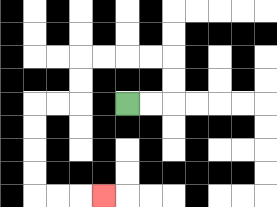{'start': '[5, 4]', 'end': '[4, 8]', 'path_directions': 'R,R,U,U,L,L,L,L,D,D,L,L,D,D,D,D,R,R,R', 'path_coordinates': '[[5, 4], [6, 4], [7, 4], [7, 3], [7, 2], [6, 2], [5, 2], [4, 2], [3, 2], [3, 3], [3, 4], [2, 4], [1, 4], [1, 5], [1, 6], [1, 7], [1, 8], [2, 8], [3, 8], [4, 8]]'}